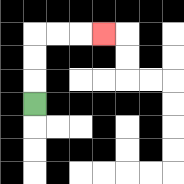{'start': '[1, 4]', 'end': '[4, 1]', 'path_directions': 'U,U,U,R,R,R', 'path_coordinates': '[[1, 4], [1, 3], [1, 2], [1, 1], [2, 1], [3, 1], [4, 1]]'}